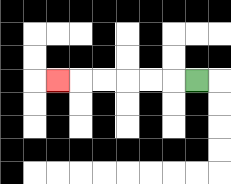{'start': '[8, 3]', 'end': '[2, 3]', 'path_directions': 'L,L,L,L,L,L', 'path_coordinates': '[[8, 3], [7, 3], [6, 3], [5, 3], [4, 3], [3, 3], [2, 3]]'}